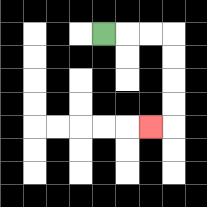{'start': '[4, 1]', 'end': '[6, 5]', 'path_directions': 'R,R,R,D,D,D,D,L', 'path_coordinates': '[[4, 1], [5, 1], [6, 1], [7, 1], [7, 2], [7, 3], [7, 4], [7, 5], [6, 5]]'}